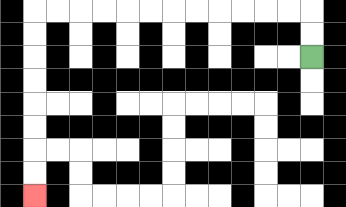{'start': '[13, 2]', 'end': '[1, 8]', 'path_directions': 'U,U,L,L,L,L,L,L,L,L,L,L,L,L,D,D,D,D,D,D,D,D', 'path_coordinates': '[[13, 2], [13, 1], [13, 0], [12, 0], [11, 0], [10, 0], [9, 0], [8, 0], [7, 0], [6, 0], [5, 0], [4, 0], [3, 0], [2, 0], [1, 0], [1, 1], [1, 2], [1, 3], [1, 4], [1, 5], [1, 6], [1, 7], [1, 8]]'}